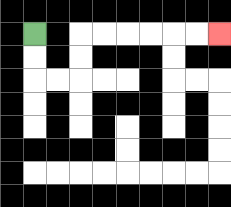{'start': '[1, 1]', 'end': '[9, 1]', 'path_directions': 'D,D,R,R,U,U,R,R,R,R,R,R', 'path_coordinates': '[[1, 1], [1, 2], [1, 3], [2, 3], [3, 3], [3, 2], [3, 1], [4, 1], [5, 1], [6, 1], [7, 1], [8, 1], [9, 1]]'}